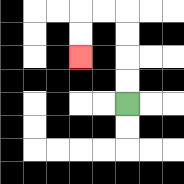{'start': '[5, 4]', 'end': '[3, 2]', 'path_directions': 'U,U,U,U,L,L,D,D', 'path_coordinates': '[[5, 4], [5, 3], [5, 2], [5, 1], [5, 0], [4, 0], [3, 0], [3, 1], [3, 2]]'}